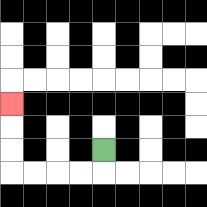{'start': '[4, 6]', 'end': '[0, 4]', 'path_directions': 'D,L,L,L,L,U,U,U', 'path_coordinates': '[[4, 6], [4, 7], [3, 7], [2, 7], [1, 7], [0, 7], [0, 6], [0, 5], [0, 4]]'}